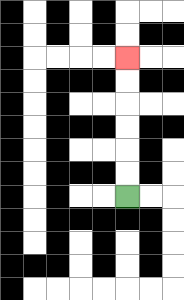{'start': '[5, 8]', 'end': '[5, 2]', 'path_directions': 'U,U,U,U,U,U', 'path_coordinates': '[[5, 8], [5, 7], [5, 6], [5, 5], [5, 4], [5, 3], [5, 2]]'}